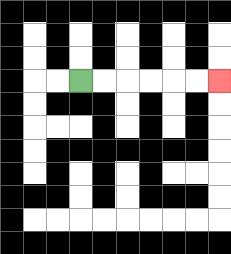{'start': '[3, 3]', 'end': '[9, 3]', 'path_directions': 'R,R,R,R,R,R', 'path_coordinates': '[[3, 3], [4, 3], [5, 3], [6, 3], [7, 3], [8, 3], [9, 3]]'}